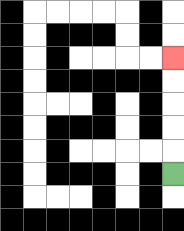{'start': '[7, 7]', 'end': '[7, 2]', 'path_directions': 'U,U,U,U,U', 'path_coordinates': '[[7, 7], [7, 6], [7, 5], [7, 4], [7, 3], [7, 2]]'}